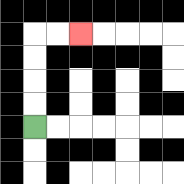{'start': '[1, 5]', 'end': '[3, 1]', 'path_directions': 'U,U,U,U,R,R', 'path_coordinates': '[[1, 5], [1, 4], [1, 3], [1, 2], [1, 1], [2, 1], [3, 1]]'}